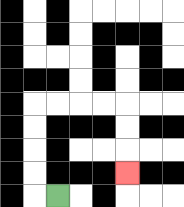{'start': '[2, 8]', 'end': '[5, 7]', 'path_directions': 'L,U,U,U,U,R,R,R,R,D,D,D', 'path_coordinates': '[[2, 8], [1, 8], [1, 7], [1, 6], [1, 5], [1, 4], [2, 4], [3, 4], [4, 4], [5, 4], [5, 5], [5, 6], [5, 7]]'}